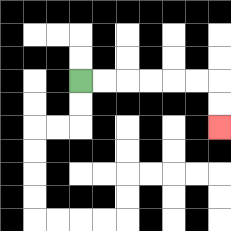{'start': '[3, 3]', 'end': '[9, 5]', 'path_directions': 'R,R,R,R,R,R,D,D', 'path_coordinates': '[[3, 3], [4, 3], [5, 3], [6, 3], [7, 3], [8, 3], [9, 3], [9, 4], [9, 5]]'}